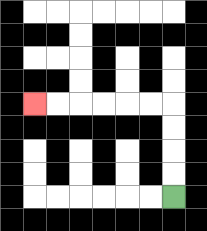{'start': '[7, 8]', 'end': '[1, 4]', 'path_directions': 'U,U,U,U,L,L,L,L,L,L', 'path_coordinates': '[[7, 8], [7, 7], [7, 6], [7, 5], [7, 4], [6, 4], [5, 4], [4, 4], [3, 4], [2, 4], [1, 4]]'}